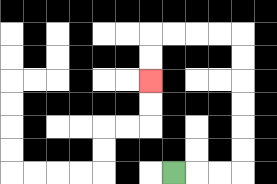{'start': '[7, 7]', 'end': '[6, 3]', 'path_directions': 'R,R,R,U,U,U,U,U,U,L,L,L,L,D,D', 'path_coordinates': '[[7, 7], [8, 7], [9, 7], [10, 7], [10, 6], [10, 5], [10, 4], [10, 3], [10, 2], [10, 1], [9, 1], [8, 1], [7, 1], [6, 1], [6, 2], [6, 3]]'}